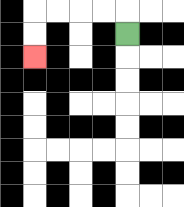{'start': '[5, 1]', 'end': '[1, 2]', 'path_directions': 'U,L,L,L,L,D,D', 'path_coordinates': '[[5, 1], [5, 0], [4, 0], [3, 0], [2, 0], [1, 0], [1, 1], [1, 2]]'}